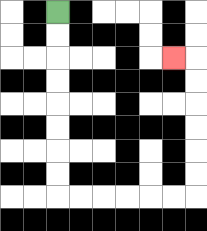{'start': '[2, 0]', 'end': '[7, 2]', 'path_directions': 'D,D,D,D,D,D,D,D,R,R,R,R,R,R,U,U,U,U,U,U,L', 'path_coordinates': '[[2, 0], [2, 1], [2, 2], [2, 3], [2, 4], [2, 5], [2, 6], [2, 7], [2, 8], [3, 8], [4, 8], [5, 8], [6, 8], [7, 8], [8, 8], [8, 7], [8, 6], [8, 5], [8, 4], [8, 3], [8, 2], [7, 2]]'}